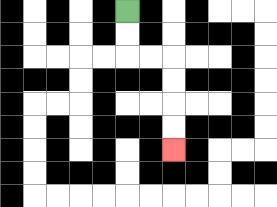{'start': '[5, 0]', 'end': '[7, 6]', 'path_directions': 'D,D,R,R,D,D,D,D', 'path_coordinates': '[[5, 0], [5, 1], [5, 2], [6, 2], [7, 2], [7, 3], [7, 4], [7, 5], [7, 6]]'}